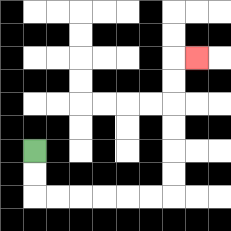{'start': '[1, 6]', 'end': '[8, 2]', 'path_directions': 'D,D,R,R,R,R,R,R,U,U,U,U,U,U,R', 'path_coordinates': '[[1, 6], [1, 7], [1, 8], [2, 8], [3, 8], [4, 8], [5, 8], [6, 8], [7, 8], [7, 7], [7, 6], [7, 5], [7, 4], [7, 3], [7, 2], [8, 2]]'}